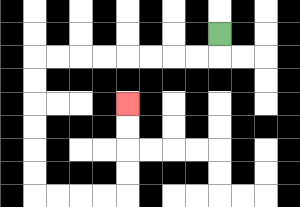{'start': '[9, 1]', 'end': '[5, 4]', 'path_directions': 'D,L,L,L,L,L,L,L,L,D,D,D,D,D,D,R,R,R,R,U,U,U,U', 'path_coordinates': '[[9, 1], [9, 2], [8, 2], [7, 2], [6, 2], [5, 2], [4, 2], [3, 2], [2, 2], [1, 2], [1, 3], [1, 4], [1, 5], [1, 6], [1, 7], [1, 8], [2, 8], [3, 8], [4, 8], [5, 8], [5, 7], [5, 6], [5, 5], [5, 4]]'}